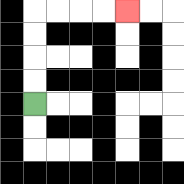{'start': '[1, 4]', 'end': '[5, 0]', 'path_directions': 'U,U,U,U,R,R,R,R', 'path_coordinates': '[[1, 4], [1, 3], [1, 2], [1, 1], [1, 0], [2, 0], [3, 0], [4, 0], [5, 0]]'}